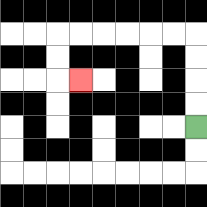{'start': '[8, 5]', 'end': '[3, 3]', 'path_directions': 'U,U,U,U,L,L,L,L,L,L,D,D,R', 'path_coordinates': '[[8, 5], [8, 4], [8, 3], [8, 2], [8, 1], [7, 1], [6, 1], [5, 1], [4, 1], [3, 1], [2, 1], [2, 2], [2, 3], [3, 3]]'}